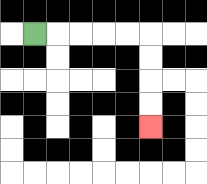{'start': '[1, 1]', 'end': '[6, 5]', 'path_directions': 'R,R,R,R,R,D,D,D,D', 'path_coordinates': '[[1, 1], [2, 1], [3, 1], [4, 1], [5, 1], [6, 1], [6, 2], [6, 3], [6, 4], [6, 5]]'}